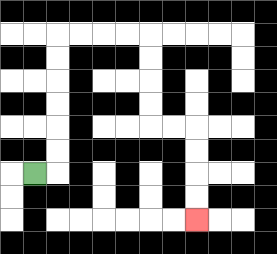{'start': '[1, 7]', 'end': '[8, 9]', 'path_directions': 'R,U,U,U,U,U,U,R,R,R,R,D,D,D,D,R,R,D,D,D,D', 'path_coordinates': '[[1, 7], [2, 7], [2, 6], [2, 5], [2, 4], [2, 3], [2, 2], [2, 1], [3, 1], [4, 1], [5, 1], [6, 1], [6, 2], [6, 3], [6, 4], [6, 5], [7, 5], [8, 5], [8, 6], [8, 7], [8, 8], [8, 9]]'}